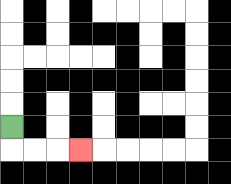{'start': '[0, 5]', 'end': '[3, 6]', 'path_directions': 'D,R,R,R', 'path_coordinates': '[[0, 5], [0, 6], [1, 6], [2, 6], [3, 6]]'}